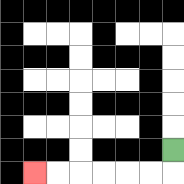{'start': '[7, 6]', 'end': '[1, 7]', 'path_directions': 'D,L,L,L,L,L,L', 'path_coordinates': '[[7, 6], [7, 7], [6, 7], [5, 7], [4, 7], [3, 7], [2, 7], [1, 7]]'}